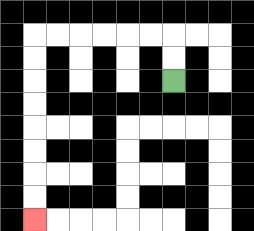{'start': '[7, 3]', 'end': '[1, 9]', 'path_directions': 'U,U,L,L,L,L,L,L,D,D,D,D,D,D,D,D', 'path_coordinates': '[[7, 3], [7, 2], [7, 1], [6, 1], [5, 1], [4, 1], [3, 1], [2, 1], [1, 1], [1, 2], [1, 3], [1, 4], [1, 5], [1, 6], [1, 7], [1, 8], [1, 9]]'}